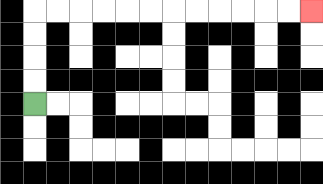{'start': '[1, 4]', 'end': '[13, 0]', 'path_directions': 'U,U,U,U,R,R,R,R,R,R,R,R,R,R,R,R', 'path_coordinates': '[[1, 4], [1, 3], [1, 2], [1, 1], [1, 0], [2, 0], [3, 0], [4, 0], [5, 0], [6, 0], [7, 0], [8, 0], [9, 0], [10, 0], [11, 0], [12, 0], [13, 0]]'}